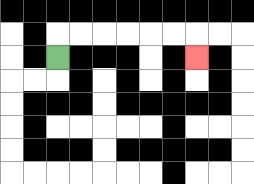{'start': '[2, 2]', 'end': '[8, 2]', 'path_directions': 'U,R,R,R,R,R,R,D', 'path_coordinates': '[[2, 2], [2, 1], [3, 1], [4, 1], [5, 1], [6, 1], [7, 1], [8, 1], [8, 2]]'}